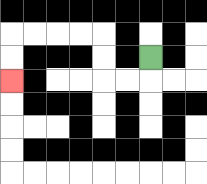{'start': '[6, 2]', 'end': '[0, 3]', 'path_directions': 'D,L,L,U,U,L,L,L,L,D,D', 'path_coordinates': '[[6, 2], [6, 3], [5, 3], [4, 3], [4, 2], [4, 1], [3, 1], [2, 1], [1, 1], [0, 1], [0, 2], [0, 3]]'}